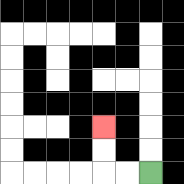{'start': '[6, 7]', 'end': '[4, 5]', 'path_directions': 'L,L,U,U', 'path_coordinates': '[[6, 7], [5, 7], [4, 7], [4, 6], [4, 5]]'}